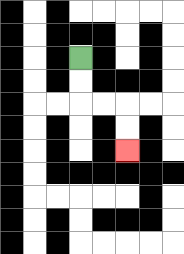{'start': '[3, 2]', 'end': '[5, 6]', 'path_directions': 'D,D,R,R,D,D', 'path_coordinates': '[[3, 2], [3, 3], [3, 4], [4, 4], [5, 4], [5, 5], [5, 6]]'}